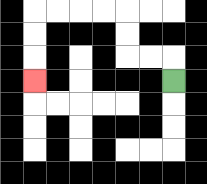{'start': '[7, 3]', 'end': '[1, 3]', 'path_directions': 'U,L,L,U,U,L,L,L,L,D,D,D', 'path_coordinates': '[[7, 3], [7, 2], [6, 2], [5, 2], [5, 1], [5, 0], [4, 0], [3, 0], [2, 0], [1, 0], [1, 1], [1, 2], [1, 3]]'}